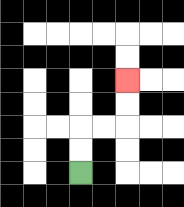{'start': '[3, 7]', 'end': '[5, 3]', 'path_directions': 'U,U,R,R,U,U', 'path_coordinates': '[[3, 7], [3, 6], [3, 5], [4, 5], [5, 5], [5, 4], [5, 3]]'}